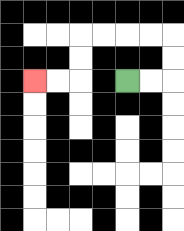{'start': '[5, 3]', 'end': '[1, 3]', 'path_directions': 'R,R,U,U,L,L,L,L,D,D,L,L', 'path_coordinates': '[[5, 3], [6, 3], [7, 3], [7, 2], [7, 1], [6, 1], [5, 1], [4, 1], [3, 1], [3, 2], [3, 3], [2, 3], [1, 3]]'}